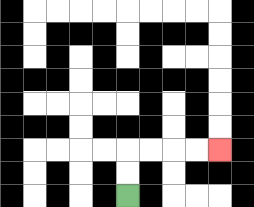{'start': '[5, 8]', 'end': '[9, 6]', 'path_directions': 'U,U,R,R,R,R', 'path_coordinates': '[[5, 8], [5, 7], [5, 6], [6, 6], [7, 6], [8, 6], [9, 6]]'}